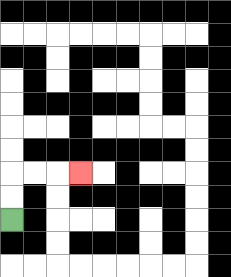{'start': '[0, 9]', 'end': '[3, 7]', 'path_directions': 'U,U,R,R,R', 'path_coordinates': '[[0, 9], [0, 8], [0, 7], [1, 7], [2, 7], [3, 7]]'}